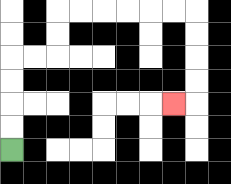{'start': '[0, 6]', 'end': '[7, 4]', 'path_directions': 'U,U,U,U,R,R,U,U,R,R,R,R,R,R,D,D,D,D,L', 'path_coordinates': '[[0, 6], [0, 5], [0, 4], [0, 3], [0, 2], [1, 2], [2, 2], [2, 1], [2, 0], [3, 0], [4, 0], [5, 0], [6, 0], [7, 0], [8, 0], [8, 1], [8, 2], [8, 3], [8, 4], [7, 4]]'}